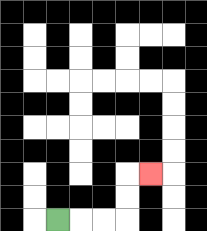{'start': '[2, 9]', 'end': '[6, 7]', 'path_directions': 'R,R,R,U,U,R', 'path_coordinates': '[[2, 9], [3, 9], [4, 9], [5, 9], [5, 8], [5, 7], [6, 7]]'}